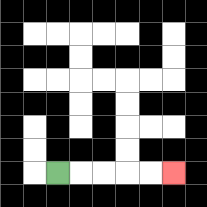{'start': '[2, 7]', 'end': '[7, 7]', 'path_directions': 'R,R,R,R,R', 'path_coordinates': '[[2, 7], [3, 7], [4, 7], [5, 7], [6, 7], [7, 7]]'}